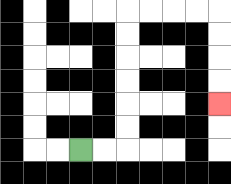{'start': '[3, 6]', 'end': '[9, 4]', 'path_directions': 'R,R,U,U,U,U,U,U,R,R,R,R,D,D,D,D', 'path_coordinates': '[[3, 6], [4, 6], [5, 6], [5, 5], [5, 4], [5, 3], [5, 2], [5, 1], [5, 0], [6, 0], [7, 0], [8, 0], [9, 0], [9, 1], [9, 2], [9, 3], [9, 4]]'}